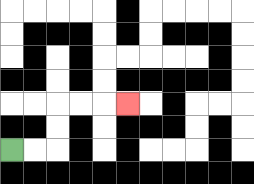{'start': '[0, 6]', 'end': '[5, 4]', 'path_directions': 'R,R,U,U,R,R,R', 'path_coordinates': '[[0, 6], [1, 6], [2, 6], [2, 5], [2, 4], [3, 4], [4, 4], [5, 4]]'}